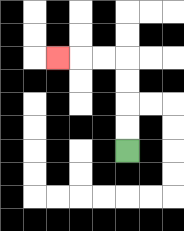{'start': '[5, 6]', 'end': '[2, 2]', 'path_directions': 'U,U,U,U,L,L,L', 'path_coordinates': '[[5, 6], [5, 5], [5, 4], [5, 3], [5, 2], [4, 2], [3, 2], [2, 2]]'}